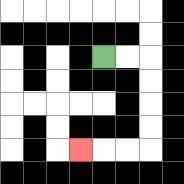{'start': '[4, 2]', 'end': '[3, 6]', 'path_directions': 'R,R,D,D,D,D,L,L,L', 'path_coordinates': '[[4, 2], [5, 2], [6, 2], [6, 3], [6, 4], [6, 5], [6, 6], [5, 6], [4, 6], [3, 6]]'}